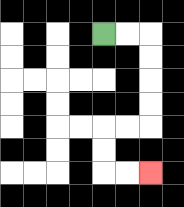{'start': '[4, 1]', 'end': '[6, 7]', 'path_directions': 'R,R,D,D,D,D,L,L,D,D,R,R', 'path_coordinates': '[[4, 1], [5, 1], [6, 1], [6, 2], [6, 3], [6, 4], [6, 5], [5, 5], [4, 5], [4, 6], [4, 7], [5, 7], [6, 7]]'}